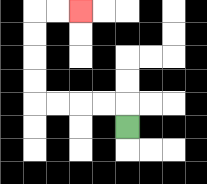{'start': '[5, 5]', 'end': '[3, 0]', 'path_directions': 'U,L,L,L,L,U,U,U,U,R,R', 'path_coordinates': '[[5, 5], [5, 4], [4, 4], [3, 4], [2, 4], [1, 4], [1, 3], [1, 2], [1, 1], [1, 0], [2, 0], [3, 0]]'}